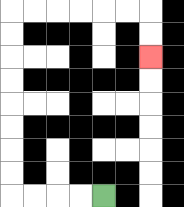{'start': '[4, 8]', 'end': '[6, 2]', 'path_directions': 'L,L,L,L,U,U,U,U,U,U,U,U,R,R,R,R,R,R,D,D', 'path_coordinates': '[[4, 8], [3, 8], [2, 8], [1, 8], [0, 8], [0, 7], [0, 6], [0, 5], [0, 4], [0, 3], [0, 2], [0, 1], [0, 0], [1, 0], [2, 0], [3, 0], [4, 0], [5, 0], [6, 0], [6, 1], [6, 2]]'}